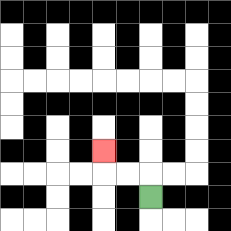{'start': '[6, 8]', 'end': '[4, 6]', 'path_directions': 'U,L,L,U', 'path_coordinates': '[[6, 8], [6, 7], [5, 7], [4, 7], [4, 6]]'}